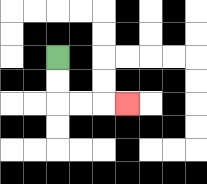{'start': '[2, 2]', 'end': '[5, 4]', 'path_directions': 'D,D,R,R,R', 'path_coordinates': '[[2, 2], [2, 3], [2, 4], [3, 4], [4, 4], [5, 4]]'}